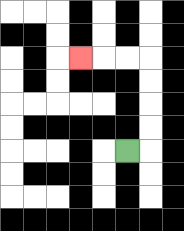{'start': '[5, 6]', 'end': '[3, 2]', 'path_directions': 'R,U,U,U,U,L,L,L', 'path_coordinates': '[[5, 6], [6, 6], [6, 5], [6, 4], [6, 3], [6, 2], [5, 2], [4, 2], [3, 2]]'}